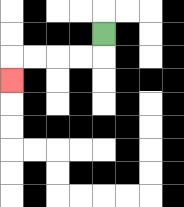{'start': '[4, 1]', 'end': '[0, 3]', 'path_directions': 'D,L,L,L,L,D', 'path_coordinates': '[[4, 1], [4, 2], [3, 2], [2, 2], [1, 2], [0, 2], [0, 3]]'}